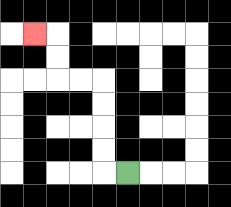{'start': '[5, 7]', 'end': '[1, 1]', 'path_directions': 'L,U,U,U,U,L,L,U,U,L', 'path_coordinates': '[[5, 7], [4, 7], [4, 6], [4, 5], [4, 4], [4, 3], [3, 3], [2, 3], [2, 2], [2, 1], [1, 1]]'}